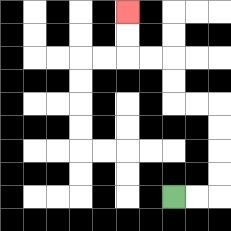{'start': '[7, 8]', 'end': '[5, 0]', 'path_directions': 'R,R,U,U,U,U,L,L,U,U,L,L,U,U', 'path_coordinates': '[[7, 8], [8, 8], [9, 8], [9, 7], [9, 6], [9, 5], [9, 4], [8, 4], [7, 4], [7, 3], [7, 2], [6, 2], [5, 2], [5, 1], [5, 0]]'}